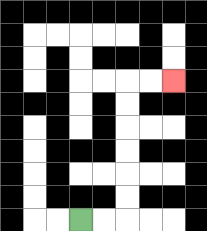{'start': '[3, 9]', 'end': '[7, 3]', 'path_directions': 'R,R,U,U,U,U,U,U,R,R', 'path_coordinates': '[[3, 9], [4, 9], [5, 9], [5, 8], [5, 7], [5, 6], [5, 5], [5, 4], [5, 3], [6, 3], [7, 3]]'}